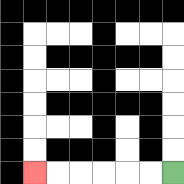{'start': '[7, 7]', 'end': '[1, 7]', 'path_directions': 'L,L,L,L,L,L', 'path_coordinates': '[[7, 7], [6, 7], [5, 7], [4, 7], [3, 7], [2, 7], [1, 7]]'}